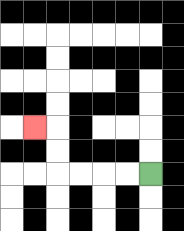{'start': '[6, 7]', 'end': '[1, 5]', 'path_directions': 'L,L,L,L,U,U,L', 'path_coordinates': '[[6, 7], [5, 7], [4, 7], [3, 7], [2, 7], [2, 6], [2, 5], [1, 5]]'}